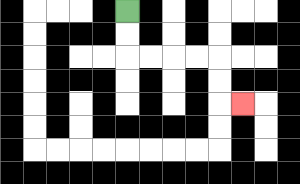{'start': '[5, 0]', 'end': '[10, 4]', 'path_directions': 'D,D,R,R,R,R,D,D,R', 'path_coordinates': '[[5, 0], [5, 1], [5, 2], [6, 2], [7, 2], [8, 2], [9, 2], [9, 3], [9, 4], [10, 4]]'}